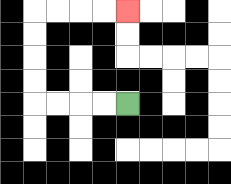{'start': '[5, 4]', 'end': '[5, 0]', 'path_directions': 'L,L,L,L,U,U,U,U,R,R,R,R', 'path_coordinates': '[[5, 4], [4, 4], [3, 4], [2, 4], [1, 4], [1, 3], [1, 2], [1, 1], [1, 0], [2, 0], [3, 0], [4, 0], [5, 0]]'}